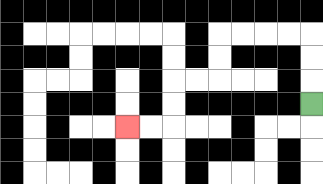{'start': '[13, 4]', 'end': '[5, 5]', 'path_directions': 'U,U,U,L,L,L,L,D,D,L,L,D,D,L,L', 'path_coordinates': '[[13, 4], [13, 3], [13, 2], [13, 1], [12, 1], [11, 1], [10, 1], [9, 1], [9, 2], [9, 3], [8, 3], [7, 3], [7, 4], [7, 5], [6, 5], [5, 5]]'}